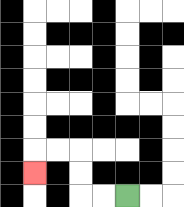{'start': '[5, 8]', 'end': '[1, 7]', 'path_directions': 'L,L,U,U,L,L,D', 'path_coordinates': '[[5, 8], [4, 8], [3, 8], [3, 7], [3, 6], [2, 6], [1, 6], [1, 7]]'}